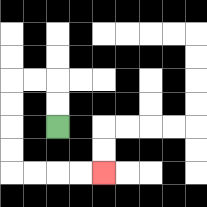{'start': '[2, 5]', 'end': '[4, 7]', 'path_directions': 'U,U,L,L,D,D,D,D,R,R,R,R', 'path_coordinates': '[[2, 5], [2, 4], [2, 3], [1, 3], [0, 3], [0, 4], [0, 5], [0, 6], [0, 7], [1, 7], [2, 7], [3, 7], [4, 7]]'}